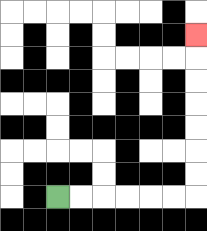{'start': '[2, 8]', 'end': '[8, 1]', 'path_directions': 'R,R,R,R,R,R,U,U,U,U,U,U,U', 'path_coordinates': '[[2, 8], [3, 8], [4, 8], [5, 8], [6, 8], [7, 8], [8, 8], [8, 7], [8, 6], [8, 5], [8, 4], [8, 3], [8, 2], [8, 1]]'}